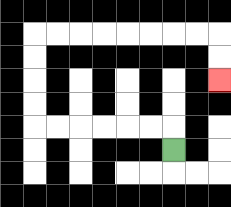{'start': '[7, 6]', 'end': '[9, 3]', 'path_directions': 'U,L,L,L,L,L,L,U,U,U,U,R,R,R,R,R,R,R,R,D,D', 'path_coordinates': '[[7, 6], [7, 5], [6, 5], [5, 5], [4, 5], [3, 5], [2, 5], [1, 5], [1, 4], [1, 3], [1, 2], [1, 1], [2, 1], [3, 1], [4, 1], [5, 1], [6, 1], [7, 1], [8, 1], [9, 1], [9, 2], [9, 3]]'}